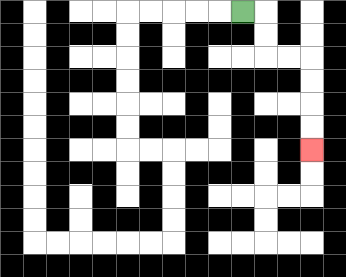{'start': '[10, 0]', 'end': '[13, 6]', 'path_directions': 'R,D,D,R,R,D,D,D,D', 'path_coordinates': '[[10, 0], [11, 0], [11, 1], [11, 2], [12, 2], [13, 2], [13, 3], [13, 4], [13, 5], [13, 6]]'}